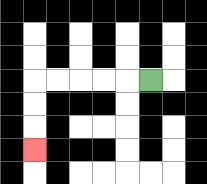{'start': '[6, 3]', 'end': '[1, 6]', 'path_directions': 'L,L,L,L,L,D,D,D', 'path_coordinates': '[[6, 3], [5, 3], [4, 3], [3, 3], [2, 3], [1, 3], [1, 4], [1, 5], [1, 6]]'}